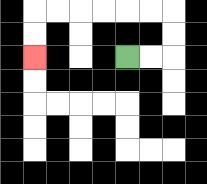{'start': '[5, 2]', 'end': '[1, 2]', 'path_directions': 'R,R,U,U,L,L,L,L,L,L,D,D', 'path_coordinates': '[[5, 2], [6, 2], [7, 2], [7, 1], [7, 0], [6, 0], [5, 0], [4, 0], [3, 0], [2, 0], [1, 0], [1, 1], [1, 2]]'}